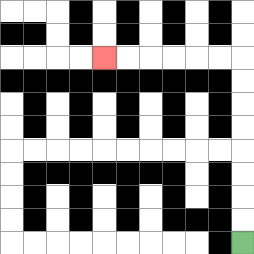{'start': '[10, 10]', 'end': '[4, 2]', 'path_directions': 'U,U,U,U,U,U,U,U,L,L,L,L,L,L', 'path_coordinates': '[[10, 10], [10, 9], [10, 8], [10, 7], [10, 6], [10, 5], [10, 4], [10, 3], [10, 2], [9, 2], [8, 2], [7, 2], [6, 2], [5, 2], [4, 2]]'}